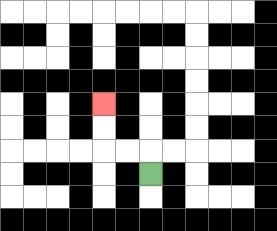{'start': '[6, 7]', 'end': '[4, 4]', 'path_directions': 'U,L,L,U,U', 'path_coordinates': '[[6, 7], [6, 6], [5, 6], [4, 6], [4, 5], [4, 4]]'}